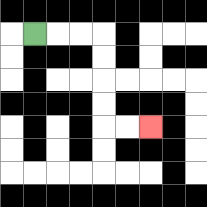{'start': '[1, 1]', 'end': '[6, 5]', 'path_directions': 'R,R,R,D,D,D,D,R,R', 'path_coordinates': '[[1, 1], [2, 1], [3, 1], [4, 1], [4, 2], [4, 3], [4, 4], [4, 5], [5, 5], [6, 5]]'}